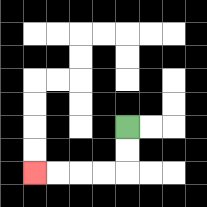{'start': '[5, 5]', 'end': '[1, 7]', 'path_directions': 'D,D,L,L,L,L', 'path_coordinates': '[[5, 5], [5, 6], [5, 7], [4, 7], [3, 7], [2, 7], [1, 7]]'}